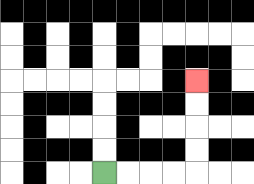{'start': '[4, 7]', 'end': '[8, 3]', 'path_directions': 'R,R,R,R,U,U,U,U', 'path_coordinates': '[[4, 7], [5, 7], [6, 7], [7, 7], [8, 7], [8, 6], [8, 5], [8, 4], [8, 3]]'}